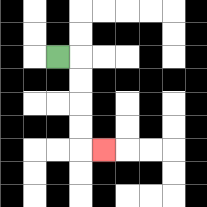{'start': '[2, 2]', 'end': '[4, 6]', 'path_directions': 'R,D,D,D,D,R', 'path_coordinates': '[[2, 2], [3, 2], [3, 3], [3, 4], [3, 5], [3, 6], [4, 6]]'}